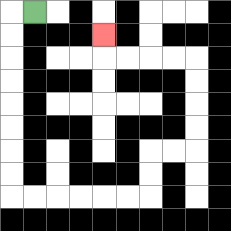{'start': '[1, 0]', 'end': '[4, 1]', 'path_directions': 'L,D,D,D,D,D,D,D,D,R,R,R,R,R,R,U,U,R,R,U,U,U,U,L,L,L,L,U', 'path_coordinates': '[[1, 0], [0, 0], [0, 1], [0, 2], [0, 3], [0, 4], [0, 5], [0, 6], [0, 7], [0, 8], [1, 8], [2, 8], [3, 8], [4, 8], [5, 8], [6, 8], [6, 7], [6, 6], [7, 6], [8, 6], [8, 5], [8, 4], [8, 3], [8, 2], [7, 2], [6, 2], [5, 2], [4, 2], [4, 1]]'}